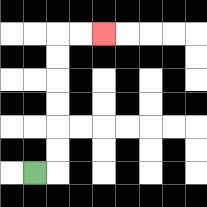{'start': '[1, 7]', 'end': '[4, 1]', 'path_directions': 'R,U,U,U,U,U,U,R,R', 'path_coordinates': '[[1, 7], [2, 7], [2, 6], [2, 5], [2, 4], [2, 3], [2, 2], [2, 1], [3, 1], [4, 1]]'}